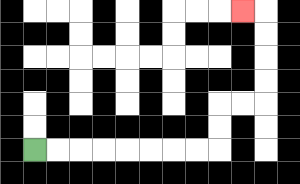{'start': '[1, 6]', 'end': '[10, 0]', 'path_directions': 'R,R,R,R,R,R,R,R,U,U,R,R,U,U,U,U,L', 'path_coordinates': '[[1, 6], [2, 6], [3, 6], [4, 6], [5, 6], [6, 6], [7, 6], [8, 6], [9, 6], [9, 5], [9, 4], [10, 4], [11, 4], [11, 3], [11, 2], [11, 1], [11, 0], [10, 0]]'}